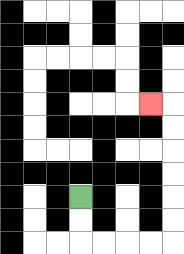{'start': '[3, 8]', 'end': '[6, 4]', 'path_directions': 'D,D,R,R,R,R,U,U,U,U,U,U,L', 'path_coordinates': '[[3, 8], [3, 9], [3, 10], [4, 10], [5, 10], [6, 10], [7, 10], [7, 9], [7, 8], [7, 7], [7, 6], [7, 5], [7, 4], [6, 4]]'}